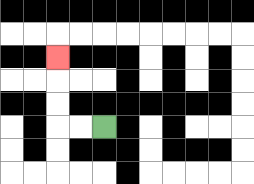{'start': '[4, 5]', 'end': '[2, 2]', 'path_directions': 'L,L,U,U,U', 'path_coordinates': '[[4, 5], [3, 5], [2, 5], [2, 4], [2, 3], [2, 2]]'}